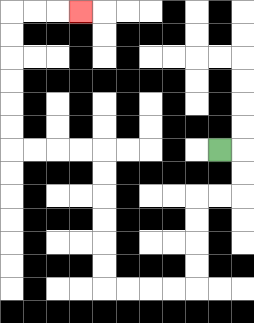{'start': '[9, 6]', 'end': '[3, 0]', 'path_directions': 'R,D,D,L,L,D,D,D,D,L,L,L,L,U,U,U,U,U,U,L,L,L,L,U,U,U,U,U,U,R,R,R', 'path_coordinates': '[[9, 6], [10, 6], [10, 7], [10, 8], [9, 8], [8, 8], [8, 9], [8, 10], [8, 11], [8, 12], [7, 12], [6, 12], [5, 12], [4, 12], [4, 11], [4, 10], [4, 9], [4, 8], [4, 7], [4, 6], [3, 6], [2, 6], [1, 6], [0, 6], [0, 5], [0, 4], [0, 3], [0, 2], [0, 1], [0, 0], [1, 0], [2, 0], [3, 0]]'}